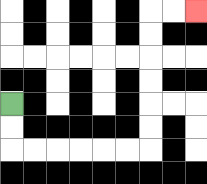{'start': '[0, 4]', 'end': '[8, 0]', 'path_directions': 'D,D,R,R,R,R,R,R,U,U,U,U,U,U,R,R', 'path_coordinates': '[[0, 4], [0, 5], [0, 6], [1, 6], [2, 6], [3, 6], [4, 6], [5, 6], [6, 6], [6, 5], [6, 4], [6, 3], [6, 2], [6, 1], [6, 0], [7, 0], [8, 0]]'}